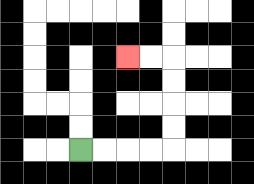{'start': '[3, 6]', 'end': '[5, 2]', 'path_directions': 'R,R,R,R,U,U,U,U,L,L', 'path_coordinates': '[[3, 6], [4, 6], [5, 6], [6, 6], [7, 6], [7, 5], [7, 4], [7, 3], [7, 2], [6, 2], [5, 2]]'}